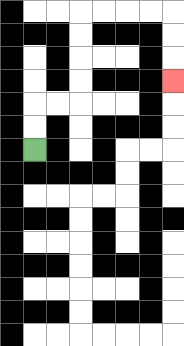{'start': '[1, 6]', 'end': '[7, 3]', 'path_directions': 'U,U,R,R,U,U,U,U,R,R,R,R,D,D,D', 'path_coordinates': '[[1, 6], [1, 5], [1, 4], [2, 4], [3, 4], [3, 3], [3, 2], [3, 1], [3, 0], [4, 0], [5, 0], [6, 0], [7, 0], [7, 1], [7, 2], [7, 3]]'}